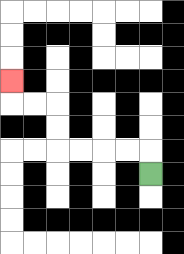{'start': '[6, 7]', 'end': '[0, 3]', 'path_directions': 'U,L,L,L,L,U,U,L,L,U', 'path_coordinates': '[[6, 7], [6, 6], [5, 6], [4, 6], [3, 6], [2, 6], [2, 5], [2, 4], [1, 4], [0, 4], [0, 3]]'}